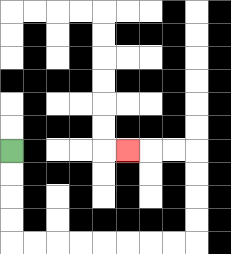{'start': '[0, 6]', 'end': '[5, 6]', 'path_directions': 'D,D,D,D,R,R,R,R,R,R,R,R,U,U,U,U,L,L,L', 'path_coordinates': '[[0, 6], [0, 7], [0, 8], [0, 9], [0, 10], [1, 10], [2, 10], [3, 10], [4, 10], [5, 10], [6, 10], [7, 10], [8, 10], [8, 9], [8, 8], [8, 7], [8, 6], [7, 6], [6, 6], [5, 6]]'}